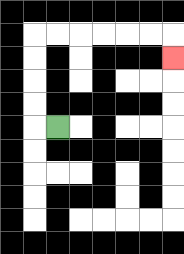{'start': '[2, 5]', 'end': '[7, 2]', 'path_directions': 'L,U,U,U,U,R,R,R,R,R,R,D', 'path_coordinates': '[[2, 5], [1, 5], [1, 4], [1, 3], [1, 2], [1, 1], [2, 1], [3, 1], [4, 1], [5, 1], [6, 1], [7, 1], [7, 2]]'}